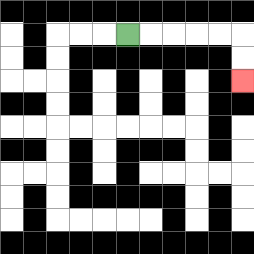{'start': '[5, 1]', 'end': '[10, 3]', 'path_directions': 'R,R,R,R,R,D,D', 'path_coordinates': '[[5, 1], [6, 1], [7, 1], [8, 1], [9, 1], [10, 1], [10, 2], [10, 3]]'}